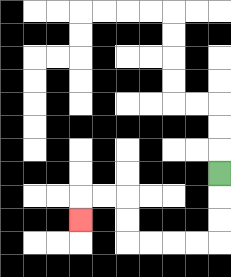{'start': '[9, 7]', 'end': '[3, 9]', 'path_directions': 'D,D,D,L,L,L,L,U,U,L,L,D', 'path_coordinates': '[[9, 7], [9, 8], [9, 9], [9, 10], [8, 10], [7, 10], [6, 10], [5, 10], [5, 9], [5, 8], [4, 8], [3, 8], [3, 9]]'}